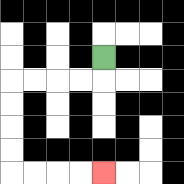{'start': '[4, 2]', 'end': '[4, 7]', 'path_directions': 'D,L,L,L,L,D,D,D,D,R,R,R,R', 'path_coordinates': '[[4, 2], [4, 3], [3, 3], [2, 3], [1, 3], [0, 3], [0, 4], [0, 5], [0, 6], [0, 7], [1, 7], [2, 7], [3, 7], [4, 7]]'}